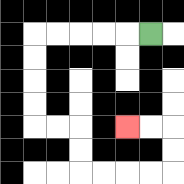{'start': '[6, 1]', 'end': '[5, 5]', 'path_directions': 'L,L,L,L,L,D,D,D,D,R,R,D,D,R,R,R,R,U,U,L,L', 'path_coordinates': '[[6, 1], [5, 1], [4, 1], [3, 1], [2, 1], [1, 1], [1, 2], [1, 3], [1, 4], [1, 5], [2, 5], [3, 5], [3, 6], [3, 7], [4, 7], [5, 7], [6, 7], [7, 7], [7, 6], [7, 5], [6, 5], [5, 5]]'}